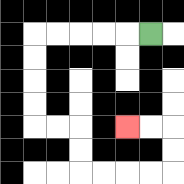{'start': '[6, 1]', 'end': '[5, 5]', 'path_directions': 'L,L,L,L,L,D,D,D,D,R,R,D,D,R,R,R,R,U,U,L,L', 'path_coordinates': '[[6, 1], [5, 1], [4, 1], [3, 1], [2, 1], [1, 1], [1, 2], [1, 3], [1, 4], [1, 5], [2, 5], [3, 5], [3, 6], [3, 7], [4, 7], [5, 7], [6, 7], [7, 7], [7, 6], [7, 5], [6, 5], [5, 5]]'}